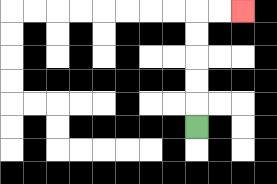{'start': '[8, 5]', 'end': '[10, 0]', 'path_directions': 'U,U,U,U,U,R,R', 'path_coordinates': '[[8, 5], [8, 4], [8, 3], [8, 2], [8, 1], [8, 0], [9, 0], [10, 0]]'}